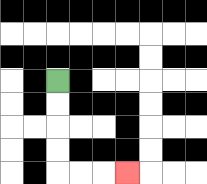{'start': '[2, 3]', 'end': '[5, 7]', 'path_directions': 'D,D,D,D,R,R,R', 'path_coordinates': '[[2, 3], [2, 4], [2, 5], [2, 6], [2, 7], [3, 7], [4, 7], [5, 7]]'}